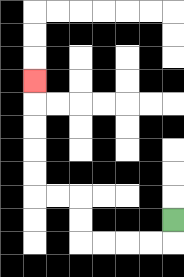{'start': '[7, 9]', 'end': '[1, 3]', 'path_directions': 'D,L,L,L,L,U,U,L,L,U,U,U,U,U', 'path_coordinates': '[[7, 9], [7, 10], [6, 10], [5, 10], [4, 10], [3, 10], [3, 9], [3, 8], [2, 8], [1, 8], [1, 7], [1, 6], [1, 5], [1, 4], [1, 3]]'}